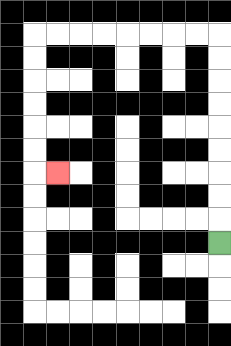{'start': '[9, 10]', 'end': '[2, 7]', 'path_directions': 'U,U,U,U,U,U,U,U,U,L,L,L,L,L,L,L,L,D,D,D,D,D,D,R', 'path_coordinates': '[[9, 10], [9, 9], [9, 8], [9, 7], [9, 6], [9, 5], [9, 4], [9, 3], [9, 2], [9, 1], [8, 1], [7, 1], [6, 1], [5, 1], [4, 1], [3, 1], [2, 1], [1, 1], [1, 2], [1, 3], [1, 4], [1, 5], [1, 6], [1, 7], [2, 7]]'}